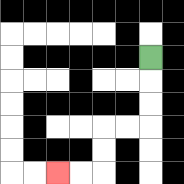{'start': '[6, 2]', 'end': '[2, 7]', 'path_directions': 'D,D,D,L,L,D,D,L,L', 'path_coordinates': '[[6, 2], [6, 3], [6, 4], [6, 5], [5, 5], [4, 5], [4, 6], [4, 7], [3, 7], [2, 7]]'}